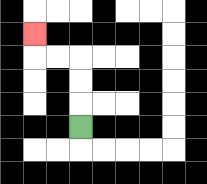{'start': '[3, 5]', 'end': '[1, 1]', 'path_directions': 'U,U,U,L,L,U', 'path_coordinates': '[[3, 5], [3, 4], [3, 3], [3, 2], [2, 2], [1, 2], [1, 1]]'}